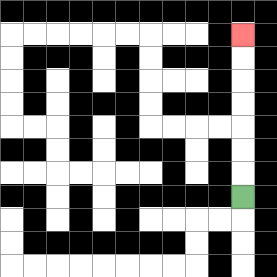{'start': '[10, 8]', 'end': '[10, 1]', 'path_directions': 'U,U,U,U,U,U,U', 'path_coordinates': '[[10, 8], [10, 7], [10, 6], [10, 5], [10, 4], [10, 3], [10, 2], [10, 1]]'}